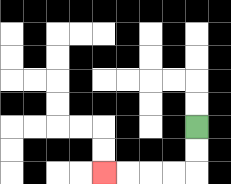{'start': '[8, 5]', 'end': '[4, 7]', 'path_directions': 'D,D,L,L,L,L', 'path_coordinates': '[[8, 5], [8, 6], [8, 7], [7, 7], [6, 7], [5, 7], [4, 7]]'}